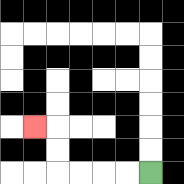{'start': '[6, 7]', 'end': '[1, 5]', 'path_directions': 'L,L,L,L,U,U,L', 'path_coordinates': '[[6, 7], [5, 7], [4, 7], [3, 7], [2, 7], [2, 6], [2, 5], [1, 5]]'}